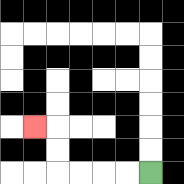{'start': '[6, 7]', 'end': '[1, 5]', 'path_directions': 'L,L,L,L,U,U,L', 'path_coordinates': '[[6, 7], [5, 7], [4, 7], [3, 7], [2, 7], [2, 6], [2, 5], [1, 5]]'}